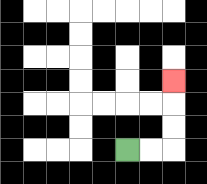{'start': '[5, 6]', 'end': '[7, 3]', 'path_directions': 'R,R,U,U,U', 'path_coordinates': '[[5, 6], [6, 6], [7, 6], [7, 5], [7, 4], [7, 3]]'}